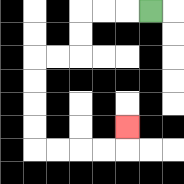{'start': '[6, 0]', 'end': '[5, 5]', 'path_directions': 'L,L,L,D,D,L,L,D,D,D,D,R,R,R,R,U', 'path_coordinates': '[[6, 0], [5, 0], [4, 0], [3, 0], [3, 1], [3, 2], [2, 2], [1, 2], [1, 3], [1, 4], [1, 5], [1, 6], [2, 6], [3, 6], [4, 6], [5, 6], [5, 5]]'}